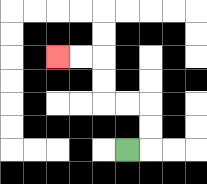{'start': '[5, 6]', 'end': '[2, 2]', 'path_directions': 'R,U,U,L,L,U,U,L,L', 'path_coordinates': '[[5, 6], [6, 6], [6, 5], [6, 4], [5, 4], [4, 4], [4, 3], [4, 2], [3, 2], [2, 2]]'}